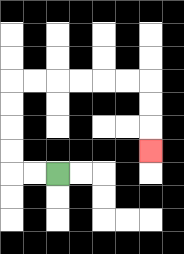{'start': '[2, 7]', 'end': '[6, 6]', 'path_directions': 'L,L,U,U,U,U,R,R,R,R,R,R,D,D,D', 'path_coordinates': '[[2, 7], [1, 7], [0, 7], [0, 6], [0, 5], [0, 4], [0, 3], [1, 3], [2, 3], [3, 3], [4, 3], [5, 3], [6, 3], [6, 4], [6, 5], [6, 6]]'}